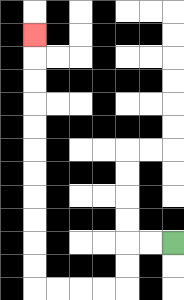{'start': '[7, 10]', 'end': '[1, 1]', 'path_directions': 'L,L,D,D,L,L,L,L,U,U,U,U,U,U,U,U,U,U,U', 'path_coordinates': '[[7, 10], [6, 10], [5, 10], [5, 11], [5, 12], [4, 12], [3, 12], [2, 12], [1, 12], [1, 11], [1, 10], [1, 9], [1, 8], [1, 7], [1, 6], [1, 5], [1, 4], [1, 3], [1, 2], [1, 1]]'}